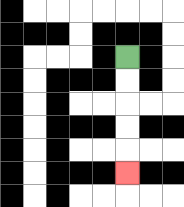{'start': '[5, 2]', 'end': '[5, 7]', 'path_directions': 'D,D,D,D,D', 'path_coordinates': '[[5, 2], [5, 3], [5, 4], [5, 5], [5, 6], [5, 7]]'}